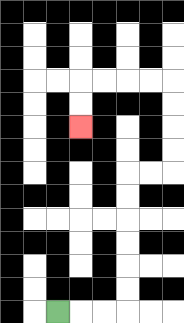{'start': '[2, 13]', 'end': '[3, 5]', 'path_directions': 'R,R,R,U,U,U,U,U,U,R,R,U,U,U,U,L,L,L,L,D,D', 'path_coordinates': '[[2, 13], [3, 13], [4, 13], [5, 13], [5, 12], [5, 11], [5, 10], [5, 9], [5, 8], [5, 7], [6, 7], [7, 7], [7, 6], [7, 5], [7, 4], [7, 3], [6, 3], [5, 3], [4, 3], [3, 3], [3, 4], [3, 5]]'}